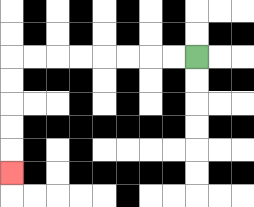{'start': '[8, 2]', 'end': '[0, 7]', 'path_directions': 'L,L,L,L,L,L,L,L,D,D,D,D,D', 'path_coordinates': '[[8, 2], [7, 2], [6, 2], [5, 2], [4, 2], [3, 2], [2, 2], [1, 2], [0, 2], [0, 3], [0, 4], [0, 5], [0, 6], [0, 7]]'}